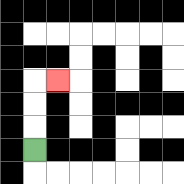{'start': '[1, 6]', 'end': '[2, 3]', 'path_directions': 'U,U,U,R', 'path_coordinates': '[[1, 6], [1, 5], [1, 4], [1, 3], [2, 3]]'}